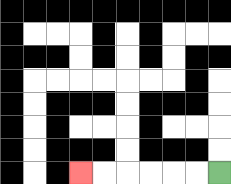{'start': '[9, 7]', 'end': '[3, 7]', 'path_directions': 'L,L,L,L,L,L', 'path_coordinates': '[[9, 7], [8, 7], [7, 7], [6, 7], [5, 7], [4, 7], [3, 7]]'}